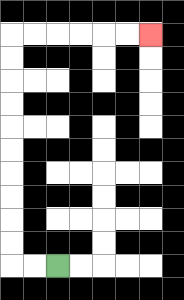{'start': '[2, 11]', 'end': '[6, 1]', 'path_directions': 'L,L,U,U,U,U,U,U,U,U,U,U,R,R,R,R,R,R', 'path_coordinates': '[[2, 11], [1, 11], [0, 11], [0, 10], [0, 9], [0, 8], [0, 7], [0, 6], [0, 5], [0, 4], [0, 3], [0, 2], [0, 1], [1, 1], [2, 1], [3, 1], [4, 1], [5, 1], [6, 1]]'}